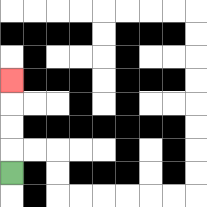{'start': '[0, 7]', 'end': '[0, 3]', 'path_directions': 'U,U,U,U', 'path_coordinates': '[[0, 7], [0, 6], [0, 5], [0, 4], [0, 3]]'}